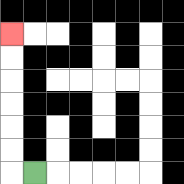{'start': '[1, 7]', 'end': '[0, 1]', 'path_directions': 'L,U,U,U,U,U,U', 'path_coordinates': '[[1, 7], [0, 7], [0, 6], [0, 5], [0, 4], [0, 3], [0, 2], [0, 1]]'}